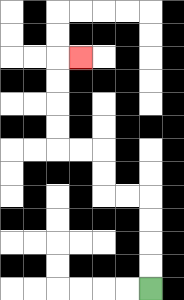{'start': '[6, 12]', 'end': '[3, 2]', 'path_directions': 'U,U,U,U,L,L,U,U,L,L,U,U,U,U,R', 'path_coordinates': '[[6, 12], [6, 11], [6, 10], [6, 9], [6, 8], [5, 8], [4, 8], [4, 7], [4, 6], [3, 6], [2, 6], [2, 5], [2, 4], [2, 3], [2, 2], [3, 2]]'}